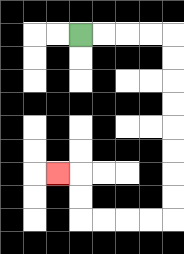{'start': '[3, 1]', 'end': '[2, 7]', 'path_directions': 'R,R,R,R,D,D,D,D,D,D,D,D,L,L,L,L,U,U,L', 'path_coordinates': '[[3, 1], [4, 1], [5, 1], [6, 1], [7, 1], [7, 2], [7, 3], [7, 4], [7, 5], [7, 6], [7, 7], [7, 8], [7, 9], [6, 9], [5, 9], [4, 9], [3, 9], [3, 8], [3, 7], [2, 7]]'}